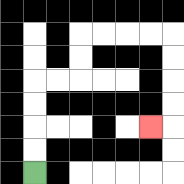{'start': '[1, 7]', 'end': '[6, 5]', 'path_directions': 'U,U,U,U,R,R,U,U,R,R,R,R,D,D,D,D,L', 'path_coordinates': '[[1, 7], [1, 6], [1, 5], [1, 4], [1, 3], [2, 3], [3, 3], [3, 2], [3, 1], [4, 1], [5, 1], [6, 1], [7, 1], [7, 2], [7, 3], [7, 4], [7, 5], [6, 5]]'}